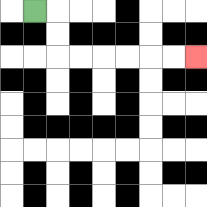{'start': '[1, 0]', 'end': '[8, 2]', 'path_directions': 'R,D,D,R,R,R,R,R,R', 'path_coordinates': '[[1, 0], [2, 0], [2, 1], [2, 2], [3, 2], [4, 2], [5, 2], [6, 2], [7, 2], [8, 2]]'}